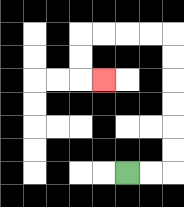{'start': '[5, 7]', 'end': '[4, 3]', 'path_directions': 'R,R,U,U,U,U,U,U,L,L,L,L,D,D,R', 'path_coordinates': '[[5, 7], [6, 7], [7, 7], [7, 6], [7, 5], [7, 4], [7, 3], [7, 2], [7, 1], [6, 1], [5, 1], [4, 1], [3, 1], [3, 2], [3, 3], [4, 3]]'}